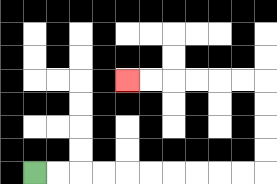{'start': '[1, 7]', 'end': '[5, 3]', 'path_directions': 'R,R,R,R,R,R,R,R,R,R,U,U,U,U,L,L,L,L,L,L', 'path_coordinates': '[[1, 7], [2, 7], [3, 7], [4, 7], [5, 7], [6, 7], [7, 7], [8, 7], [9, 7], [10, 7], [11, 7], [11, 6], [11, 5], [11, 4], [11, 3], [10, 3], [9, 3], [8, 3], [7, 3], [6, 3], [5, 3]]'}